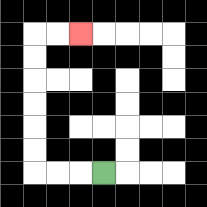{'start': '[4, 7]', 'end': '[3, 1]', 'path_directions': 'L,L,L,U,U,U,U,U,U,R,R', 'path_coordinates': '[[4, 7], [3, 7], [2, 7], [1, 7], [1, 6], [1, 5], [1, 4], [1, 3], [1, 2], [1, 1], [2, 1], [3, 1]]'}